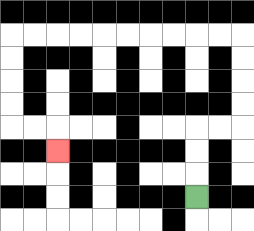{'start': '[8, 8]', 'end': '[2, 6]', 'path_directions': 'U,U,U,R,R,U,U,U,U,L,L,L,L,L,L,L,L,L,L,D,D,D,D,R,R,D', 'path_coordinates': '[[8, 8], [8, 7], [8, 6], [8, 5], [9, 5], [10, 5], [10, 4], [10, 3], [10, 2], [10, 1], [9, 1], [8, 1], [7, 1], [6, 1], [5, 1], [4, 1], [3, 1], [2, 1], [1, 1], [0, 1], [0, 2], [0, 3], [0, 4], [0, 5], [1, 5], [2, 5], [2, 6]]'}